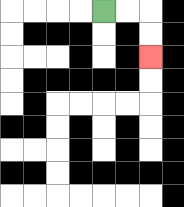{'start': '[4, 0]', 'end': '[6, 2]', 'path_directions': 'R,R,D,D', 'path_coordinates': '[[4, 0], [5, 0], [6, 0], [6, 1], [6, 2]]'}